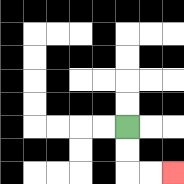{'start': '[5, 5]', 'end': '[7, 7]', 'path_directions': 'D,D,R,R', 'path_coordinates': '[[5, 5], [5, 6], [5, 7], [6, 7], [7, 7]]'}